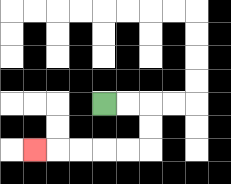{'start': '[4, 4]', 'end': '[1, 6]', 'path_directions': 'R,R,D,D,L,L,L,L,L', 'path_coordinates': '[[4, 4], [5, 4], [6, 4], [6, 5], [6, 6], [5, 6], [4, 6], [3, 6], [2, 6], [1, 6]]'}